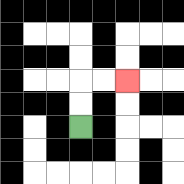{'start': '[3, 5]', 'end': '[5, 3]', 'path_directions': 'U,U,R,R', 'path_coordinates': '[[3, 5], [3, 4], [3, 3], [4, 3], [5, 3]]'}